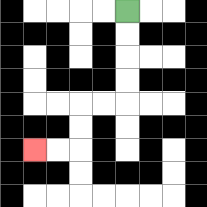{'start': '[5, 0]', 'end': '[1, 6]', 'path_directions': 'D,D,D,D,L,L,D,D,L,L', 'path_coordinates': '[[5, 0], [5, 1], [5, 2], [5, 3], [5, 4], [4, 4], [3, 4], [3, 5], [3, 6], [2, 6], [1, 6]]'}